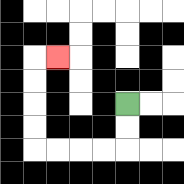{'start': '[5, 4]', 'end': '[2, 2]', 'path_directions': 'D,D,L,L,L,L,U,U,U,U,R', 'path_coordinates': '[[5, 4], [5, 5], [5, 6], [4, 6], [3, 6], [2, 6], [1, 6], [1, 5], [1, 4], [1, 3], [1, 2], [2, 2]]'}